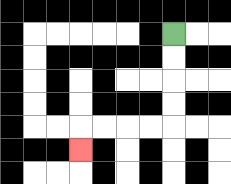{'start': '[7, 1]', 'end': '[3, 6]', 'path_directions': 'D,D,D,D,L,L,L,L,D', 'path_coordinates': '[[7, 1], [7, 2], [7, 3], [7, 4], [7, 5], [6, 5], [5, 5], [4, 5], [3, 5], [3, 6]]'}